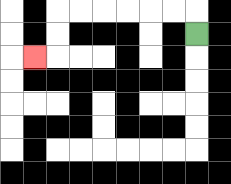{'start': '[8, 1]', 'end': '[1, 2]', 'path_directions': 'U,L,L,L,L,L,L,D,D,L', 'path_coordinates': '[[8, 1], [8, 0], [7, 0], [6, 0], [5, 0], [4, 0], [3, 0], [2, 0], [2, 1], [2, 2], [1, 2]]'}